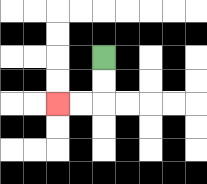{'start': '[4, 2]', 'end': '[2, 4]', 'path_directions': 'D,D,L,L', 'path_coordinates': '[[4, 2], [4, 3], [4, 4], [3, 4], [2, 4]]'}